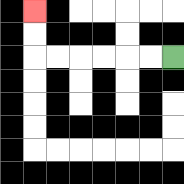{'start': '[7, 2]', 'end': '[1, 0]', 'path_directions': 'L,L,L,L,L,L,U,U', 'path_coordinates': '[[7, 2], [6, 2], [5, 2], [4, 2], [3, 2], [2, 2], [1, 2], [1, 1], [1, 0]]'}